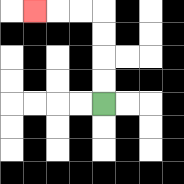{'start': '[4, 4]', 'end': '[1, 0]', 'path_directions': 'U,U,U,U,L,L,L', 'path_coordinates': '[[4, 4], [4, 3], [4, 2], [4, 1], [4, 0], [3, 0], [2, 0], [1, 0]]'}